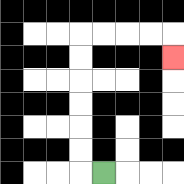{'start': '[4, 7]', 'end': '[7, 2]', 'path_directions': 'L,U,U,U,U,U,U,R,R,R,R,D', 'path_coordinates': '[[4, 7], [3, 7], [3, 6], [3, 5], [3, 4], [3, 3], [3, 2], [3, 1], [4, 1], [5, 1], [6, 1], [7, 1], [7, 2]]'}